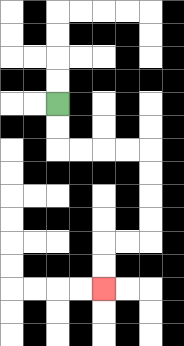{'start': '[2, 4]', 'end': '[4, 12]', 'path_directions': 'D,D,R,R,R,R,D,D,D,D,L,L,D,D', 'path_coordinates': '[[2, 4], [2, 5], [2, 6], [3, 6], [4, 6], [5, 6], [6, 6], [6, 7], [6, 8], [6, 9], [6, 10], [5, 10], [4, 10], [4, 11], [4, 12]]'}